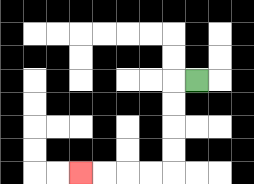{'start': '[8, 3]', 'end': '[3, 7]', 'path_directions': 'L,D,D,D,D,L,L,L,L', 'path_coordinates': '[[8, 3], [7, 3], [7, 4], [7, 5], [7, 6], [7, 7], [6, 7], [5, 7], [4, 7], [3, 7]]'}